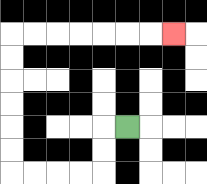{'start': '[5, 5]', 'end': '[7, 1]', 'path_directions': 'L,D,D,L,L,L,L,U,U,U,U,U,U,R,R,R,R,R,R,R', 'path_coordinates': '[[5, 5], [4, 5], [4, 6], [4, 7], [3, 7], [2, 7], [1, 7], [0, 7], [0, 6], [0, 5], [0, 4], [0, 3], [0, 2], [0, 1], [1, 1], [2, 1], [3, 1], [4, 1], [5, 1], [6, 1], [7, 1]]'}